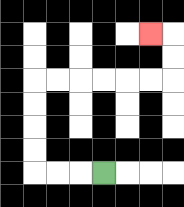{'start': '[4, 7]', 'end': '[6, 1]', 'path_directions': 'L,L,L,U,U,U,U,R,R,R,R,R,R,U,U,L', 'path_coordinates': '[[4, 7], [3, 7], [2, 7], [1, 7], [1, 6], [1, 5], [1, 4], [1, 3], [2, 3], [3, 3], [4, 3], [5, 3], [6, 3], [7, 3], [7, 2], [7, 1], [6, 1]]'}